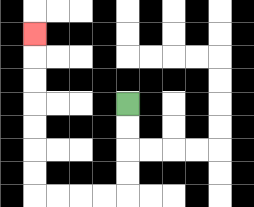{'start': '[5, 4]', 'end': '[1, 1]', 'path_directions': 'D,D,D,D,L,L,L,L,U,U,U,U,U,U,U', 'path_coordinates': '[[5, 4], [5, 5], [5, 6], [5, 7], [5, 8], [4, 8], [3, 8], [2, 8], [1, 8], [1, 7], [1, 6], [1, 5], [1, 4], [1, 3], [1, 2], [1, 1]]'}